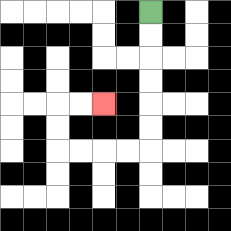{'start': '[6, 0]', 'end': '[4, 4]', 'path_directions': 'D,D,D,D,D,D,L,L,L,L,U,U,R,R', 'path_coordinates': '[[6, 0], [6, 1], [6, 2], [6, 3], [6, 4], [6, 5], [6, 6], [5, 6], [4, 6], [3, 6], [2, 6], [2, 5], [2, 4], [3, 4], [4, 4]]'}